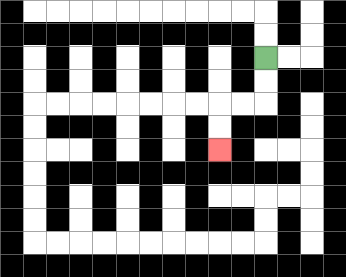{'start': '[11, 2]', 'end': '[9, 6]', 'path_directions': 'D,D,L,L,D,D', 'path_coordinates': '[[11, 2], [11, 3], [11, 4], [10, 4], [9, 4], [9, 5], [9, 6]]'}